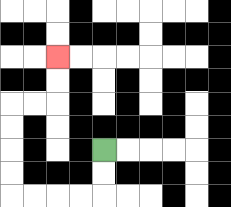{'start': '[4, 6]', 'end': '[2, 2]', 'path_directions': 'D,D,L,L,L,L,U,U,U,U,R,R,U,U', 'path_coordinates': '[[4, 6], [4, 7], [4, 8], [3, 8], [2, 8], [1, 8], [0, 8], [0, 7], [0, 6], [0, 5], [0, 4], [1, 4], [2, 4], [2, 3], [2, 2]]'}